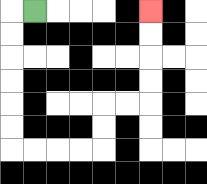{'start': '[1, 0]', 'end': '[6, 0]', 'path_directions': 'L,D,D,D,D,D,D,R,R,R,R,U,U,R,R,U,U,U,U', 'path_coordinates': '[[1, 0], [0, 0], [0, 1], [0, 2], [0, 3], [0, 4], [0, 5], [0, 6], [1, 6], [2, 6], [3, 6], [4, 6], [4, 5], [4, 4], [5, 4], [6, 4], [6, 3], [6, 2], [6, 1], [6, 0]]'}